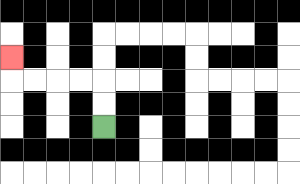{'start': '[4, 5]', 'end': '[0, 2]', 'path_directions': 'U,U,L,L,L,L,U', 'path_coordinates': '[[4, 5], [4, 4], [4, 3], [3, 3], [2, 3], [1, 3], [0, 3], [0, 2]]'}